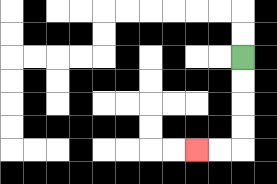{'start': '[10, 2]', 'end': '[8, 6]', 'path_directions': 'D,D,D,D,L,L', 'path_coordinates': '[[10, 2], [10, 3], [10, 4], [10, 5], [10, 6], [9, 6], [8, 6]]'}